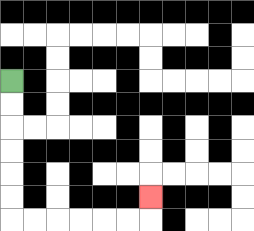{'start': '[0, 3]', 'end': '[6, 8]', 'path_directions': 'D,D,D,D,D,D,R,R,R,R,R,R,U', 'path_coordinates': '[[0, 3], [0, 4], [0, 5], [0, 6], [0, 7], [0, 8], [0, 9], [1, 9], [2, 9], [3, 9], [4, 9], [5, 9], [6, 9], [6, 8]]'}